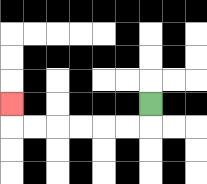{'start': '[6, 4]', 'end': '[0, 4]', 'path_directions': 'D,L,L,L,L,L,L,U', 'path_coordinates': '[[6, 4], [6, 5], [5, 5], [4, 5], [3, 5], [2, 5], [1, 5], [0, 5], [0, 4]]'}